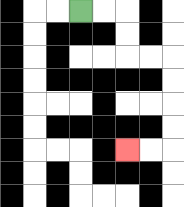{'start': '[3, 0]', 'end': '[5, 6]', 'path_directions': 'R,R,D,D,R,R,D,D,D,D,L,L', 'path_coordinates': '[[3, 0], [4, 0], [5, 0], [5, 1], [5, 2], [6, 2], [7, 2], [7, 3], [7, 4], [7, 5], [7, 6], [6, 6], [5, 6]]'}